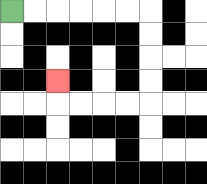{'start': '[0, 0]', 'end': '[2, 3]', 'path_directions': 'R,R,R,R,R,R,D,D,D,D,L,L,L,L,U', 'path_coordinates': '[[0, 0], [1, 0], [2, 0], [3, 0], [4, 0], [5, 0], [6, 0], [6, 1], [6, 2], [6, 3], [6, 4], [5, 4], [4, 4], [3, 4], [2, 4], [2, 3]]'}